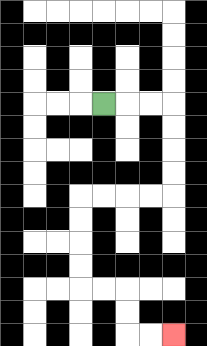{'start': '[4, 4]', 'end': '[7, 14]', 'path_directions': 'R,R,R,D,D,D,D,L,L,L,L,D,D,D,D,R,R,D,D,R,R', 'path_coordinates': '[[4, 4], [5, 4], [6, 4], [7, 4], [7, 5], [7, 6], [7, 7], [7, 8], [6, 8], [5, 8], [4, 8], [3, 8], [3, 9], [3, 10], [3, 11], [3, 12], [4, 12], [5, 12], [5, 13], [5, 14], [6, 14], [7, 14]]'}